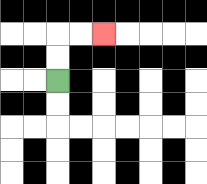{'start': '[2, 3]', 'end': '[4, 1]', 'path_directions': 'U,U,R,R', 'path_coordinates': '[[2, 3], [2, 2], [2, 1], [3, 1], [4, 1]]'}